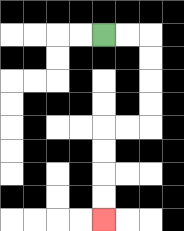{'start': '[4, 1]', 'end': '[4, 9]', 'path_directions': 'R,R,D,D,D,D,L,L,D,D,D,D', 'path_coordinates': '[[4, 1], [5, 1], [6, 1], [6, 2], [6, 3], [6, 4], [6, 5], [5, 5], [4, 5], [4, 6], [4, 7], [4, 8], [4, 9]]'}